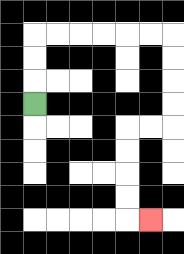{'start': '[1, 4]', 'end': '[6, 9]', 'path_directions': 'U,U,U,R,R,R,R,R,R,D,D,D,D,L,L,D,D,D,D,R', 'path_coordinates': '[[1, 4], [1, 3], [1, 2], [1, 1], [2, 1], [3, 1], [4, 1], [5, 1], [6, 1], [7, 1], [7, 2], [7, 3], [7, 4], [7, 5], [6, 5], [5, 5], [5, 6], [5, 7], [5, 8], [5, 9], [6, 9]]'}